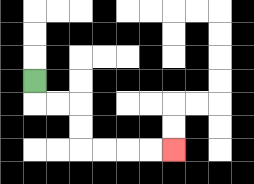{'start': '[1, 3]', 'end': '[7, 6]', 'path_directions': 'D,R,R,D,D,R,R,R,R', 'path_coordinates': '[[1, 3], [1, 4], [2, 4], [3, 4], [3, 5], [3, 6], [4, 6], [5, 6], [6, 6], [7, 6]]'}